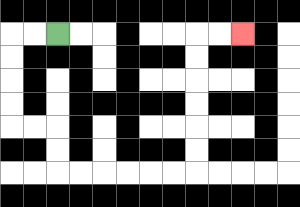{'start': '[2, 1]', 'end': '[10, 1]', 'path_directions': 'L,L,D,D,D,D,R,R,D,D,R,R,R,R,R,R,U,U,U,U,U,U,R,R', 'path_coordinates': '[[2, 1], [1, 1], [0, 1], [0, 2], [0, 3], [0, 4], [0, 5], [1, 5], [2, 5], [2, 6], [2, 7], [3, 7], [4, 7], [5, 7], [6, 7], [7, 7], [8, 7], [8, 6], [8, 5], [8, 4], [8, 3], [8, 2], [8, 1], [9, 1], [10, 1]]'}